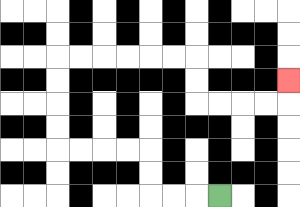{'start': '[9, 8]', 'end': '[12, 3]', 'path_directions': 'L,L,L,U,U,L,L,L,L,U,U,U,U,R,R,R,R,R,R,D,D,R,R,R,R,U', 'path_coordinates': '[[9, 8], [8, 8], [7, 8], [6, 8], [6, 7], [6, 6], [5, 6], [4, 6], [3, 6], [2, 6], [2, 5], [2, 4], [2, 3], [2, 2], [3, 2], [4, 2], [5, 2], [6, 2], [7, 2], [8, 2], [8, 3], [8, 4], [9, 4], [10, 4], [11, 4], [12, 4], [12, 3]]'}